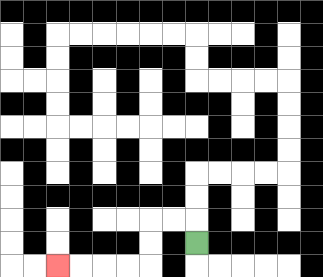{'start': '[8, 10]', 'end': '[2, 11]', 'path_directions': 'U,L,L,D,D,L,L,L,L', 'path_coordinates': '[[8, 10], [8, 9], [7, 9], [6, 9], [6, 10], [6, 11], [5, 11], [4, 11], [3, 11], [2, 11]]'}